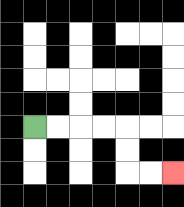{'start': '[1, 5]', 'end': '[7, 7]', 'path_directions': 'R,R,R,R,D,D,R,R', 'path_coordinates': '[[1, 5], [2, 5], [3, 5], [4, 5], [5, 5], [5, 6], [5, 7], [6, 7], [7, 7]]'}